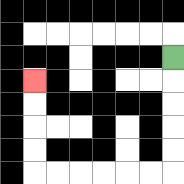{'start': '[7, 2]', 'end': '[1, 3]', 'path_directions': 'D,D,D,D,D,L,L,L,L,L,L,U,U,U,U', 'path_coordinates': '[[7, 2], [7, 3], [7, 4], [7, 5], [7, 6], [7, 7], [6, 7], [5, 7], [4, 7], [3, 7], [2, 7], [1, 7], [1, 6], [1, 5], [1, 4], [1, 3]]'}